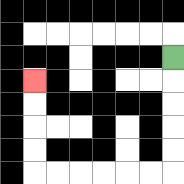{'start': '[7, 2]', 'end': '[1, 3]', 'path_directions': 'D,D,D,D,D,L,L,L,L,L,L,U,U,U,U', 'path_coordinates': '[[7, 2], [7, 3], [7, 4], [7, 5], [7, 6], [7, 7], [6, 7], [5, 7], [4, 7], [3, 7], [2, 7], [1, 7], [1, 6], [1, 5], [1, 4], [1, 3]]'}